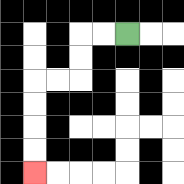{'start': '[5, 1]', 'end': '[1, 7]', 'path_directions': 'L,L,D,D,L,L,D,D,D,D', 'path_coordinates': '[[5, 1], [4, 1], [3, 1], [3, 2], [3, 3], [2, 3], [1, 3], [1, 4], [1, 5], [1, 6], [1, 7]]'}